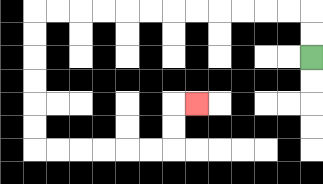{'start': '[13, 2]', 'end': '[8, 4]', 'path_directions': 'U,U,L,L,L,L,L,L,L,L,L,L,L,L,D,D,D,D,D,D,R,R,R,R,R,R,U,U,R', 'path_coordinates': '[[13, 2], [13, 1], [13, 0], [12, 0], [11, 0], [10, 0], [9, 0], [8, 0], [7, 0], [6, 0], [5, 0], [4, 0], [3, 0], [2, 0], [1, 0], [1, 1], [1, 2], [1, 3], [1, 4], [1, 5], [1, 6], [2, 6], [3, 6], [4, 6], [5, 6], [6, 6], [7, 6], [7, 5], [7, 4], [8, 4]]'}